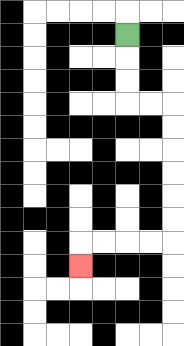{'start': '[5, 1]', 'end': '[3, 11]', 'path_directions': 'D,D,D,R,R,D,D,D,D,D,D,L,L,L,L,D', 'path_coordinates': '[[5, 1], [5, 2], [5, 3], [5, 4], [6, 4], [7, 4], [7, 5], [7, 6], [7, 7], [7, 8], [7, 9], [7, 10], [6, 10], [5, 10], [4, 10], [3, 10], [3, 11]]'}